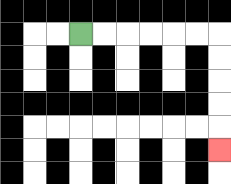{'start': '[3, 1]', 'end': '[9, 6]', 'path_directions': 'R,R,R,R,R,R,D,D,D,D,D', 'path_coordinates': '[[3, 1], [4, 1], [5, 1], [6, 1], [7, 1], [8, 1], [9, 1], [9, 2], [9, 3], [9, 4], [9, 5], [9, 6]]'}